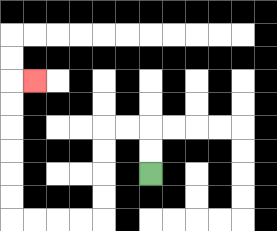{'start': '[6, 7]', 'end': '[1, 3]', 'path_directions': 'U,U,L,L,D,D,D,D,L,L,L,L,U,U,U,U,U,U,R', 'path_coordinates': '[[6, 7], [6, 6], [6, 5], [5, 5], [4, 5], [4, 6], [4, 7], [4, 8], [4, 9], [3, 9], [2, 9], [1, 9], [0, 9], [0, 8], [0, 7], [0, 6], [0, 5], [0, 4], [0, 3], [1, 3]]'}